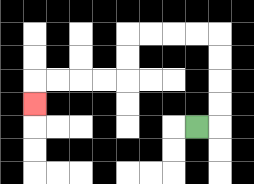{'start': '[8, 5]', 'end': '[1, 4]', 'path_directions': 'R,U,U,U,U,L,L,L,L,D,D,L,L,L,L,D', 'path_coordinates': '[[8, 5], [9, 5], [9, 4], [9, 3], [9, 2], [9, 1], [8, 1], [7, 1], [6, 1], [5, 1], [5, 2], [5, 3], [4, 3], [3, 3], [2, 3], [1, 3], [1, 4]]'}